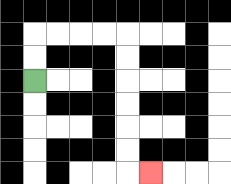{'start': '[1, 3]', 'end': '[6, 7]', 'path_directions': 'U,U,R,R,R,R,D,D,D,D,D,D,R', 'path_coordinates': '[[1, 3], [1, 2], [1, 1], [2, 1], [3, 1], [4, 1], [5, 1], [5, 2], [5, 3], [5, 4], [5, 5], [5, 6], [5, 7], [6, 7]]'}